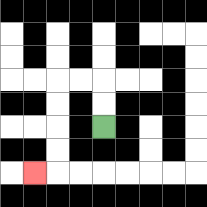{'start': '[4, 5]', 'end': '[1, 7]', 'path_directions': 'U,U,L,L,D,D,D,D,L', 'path_coordinates': '[[4, 5], [4, 4], [4, 3], [3, 3], [2, 3], [2, 4], [2, 5], [2, 6], [2, 7], [1, 7]]'}